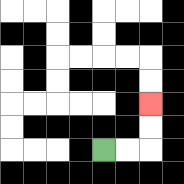{'start': '[4, 6]', 'end': '[6, 4]', 'path_directions': 'R,R,U,U', 'path_coordinates': '[[4, 6], [5, 6], [6, 6], [6, 5], [6, 4]]'}